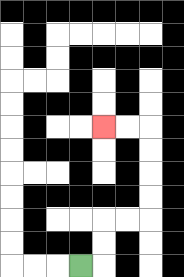{'start': '[3, 11]', 'end': '[4, 5]', 'path_directions': 'R,U,U,R,R,U,U,U,U,L,L', 'path_coordinates': '[[3, 11], [4, 11], [4, 10], [4, 9], [5, 9], [6, 9], [6, 8], [6, 7], [6, 6], [6, 5], [5, 5], [4, 5]]'}